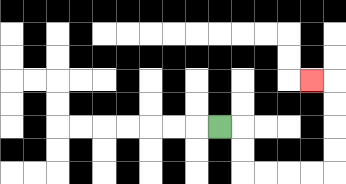{'start': '[9, 5]', 'end': '[13, 3]', 'path_directions': 'R,D,D,R,R,R,R,U,U,U,U,L', 'path_coordinates': '[[9, 5], [10, 5], [10, 6], [10, 7], [11, 7], [12, 7], [13, 7], [14, 7], [14, 6], [14, 5], [14, 4], [14, 3], [13, 3]]'}